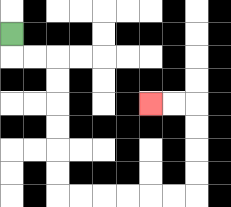{'start': '[0, 1]', 'end': '[6, 4]', 'path_directions': 'D,R,R,D,D,D,D,D,D,R,R,R,R,R,R,U,U,U,U,L,L', 'path_coordinates': '[[0, 1], [0, 2], [1, 2], [2, 2], [2, 3], [2, 4], [2, 5], [2, 6], [2, 7], [2, 8], [3, 8], [4, 8], [5, 8], [6, 8], [7, 8], [8, 8], [8, 7], [8, 6], [8, 5], [8, 4], [7, 4], [6, 4]]'}